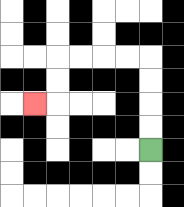{'start': '[6, 6]', 'end': '[1, 4]', 'path_directions': 'U,U,U,U,L,L,L,L,D,D,L', 'path_coordinates': '[[6, 6], [6, 5], [6, 4], [6, 3], [6, 2], [5, 2], [4, 2], [3, 2], [2, 2], [2, 3], [2, 4], [1, 4]]'}